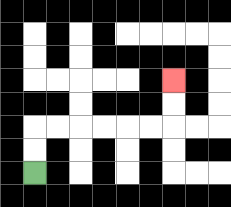{'start': '[1, 7]', 'end': '[7, 3]', 'path_directions': 'U,U,R,R,R,R,R,R,U,U', 'path_coordinates': '[[1, 7], [1, 6], [1, 5], [2, 5], [3, 5], [4, 5], [5, 5], [6, 5], [7, 5], [7, 4], [7, 3]]'}